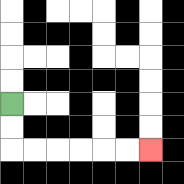{'start': '[0, 4]', 'end': '[6, 6]', 'path_directions': 'D,D,R,R,R,R,R,R', 'path_coordinates': '[[0, 4], [0, 5], [0, 6], [1, 6], [2, 6], [3, 6], [4, 6], [5, 6], [6, 6]]'}